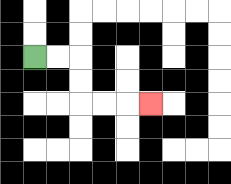{'start': '[1, 2]', 'end': '[6, 4]', 'path_directions': 'R,R,D,D,R,R,R', 'path_coordinates': '[[1, 2], [2, 2], [3, 2], [3, 3], [3, 4], [4, 4], [5, 4], [6, 4]]'}